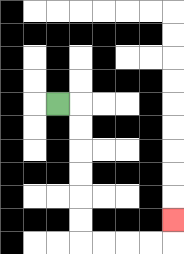{'start': '[2, 4]', 'end': '[7, 9]', 'path_directions': 'R,D,D,D,D,D,D,R,R,R,R,U', 'path_coordinates': '[[2, 4], [3, 4], [3, 5], [3, 6], [3, 7], [3, 8], [3, 9], [3, 10], [4, 10], [5, 10], [6, 10], [7, 10], [7, 9]]'}